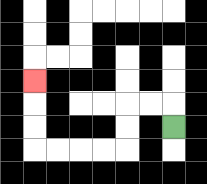{'start': '[7, 5]', 'end': '[1, 3]', 'path_directions': 'U,L,L,D,D,L,L,L,L,U,U,U', 'path_coordinates': '[[7, 5], [7, 4], [6, 4], [5, 4], [5, 5], [5, 6], [4, 6], [3, 6], [2, 6], [1, 6], [1, 5], [1, 4], [1, 3]]'}